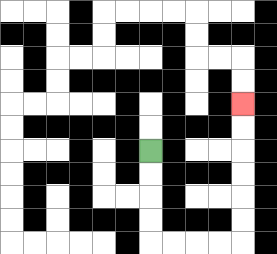{'start': '[6, 6]', 'end': '[10, 4]', 'path_directions': 'D,D,D,D,R,R,R,R,U,U,U,U,U,U', 'path_coordinates': '[[6, 6], [6, 7], [6, 8], [6, 9], [6, 10], [7, 10], [8, 10], [9, 10], [10, 10], [10, 9], [10, 8], [10, 7], [10, 6], [10, 5], [10, 4]]'}